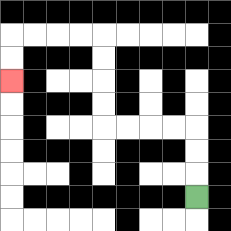{'start': '[8, 8]', 'end': '[0, 3]', 'path_directions': 'U,U,U,L,L,L,L,U,U,U,U,L,L,L,L,D,D', 'path_coordinates': '[[8, 8], [8, 7], [8, 6], [8, 5], [7, 5], [6, 5], [5, 5], [4, 5], [4, 4], [4, 3], [4, 2], [4, 1], [3, 1], [2, 1], [1, 1], [0, 1], [0, 2], [0, 3]]'}